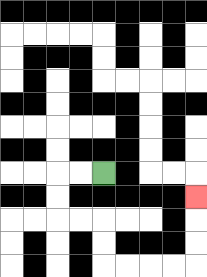{'start': '[4, 7]', 'end': '[8, 8]', 'path_directions': 'L,L,D,D,R,R,D,D,R,R,R,R,U,U,U', 'path_coordinates': '[[4, 7], [3, 7], [2, 7], [2, 8], [2, 9], [3, 9], [4, 9], [4, 10], [4, 11], [5, 11], [6, 11], [7, 11], [8, 11], [8, 10], [8, 9], [8, 8]]'}